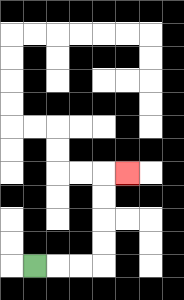{'start': '[1, 11]', 'end': '[5, 7]', 'path_directions': 'R,R,R,U,U,U,U,R', 'path_coordinates': '[[1, 11], [2, 11], [3, 11], [4, 11], [4, 10], [4, 9], [4, 8], [4, 7], [5, 7]]'}